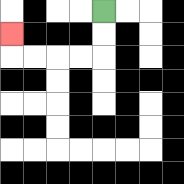{'start': '[4, 0]', 'end': '[0, 1]', 'path_directions': 'D,D,L,L,L,L,U', 'path_coordinates': '[[4, 0], [4, 1], [4, 2], [3, 2], [2, 2], [1, 2], [0, 2], [0, 1]]'}